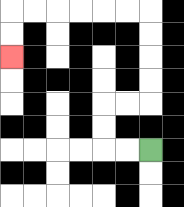{'start': '[6, 6]', 'end': '[0, 2]', 'path_directions': 'L,L,U,U,R,R,U,U,U,U,L,L,L,L,L,L,D,D', 'path_coordinates': '[[6, 6], [5, 6], [4, 6], [4, 5], [4, 4], [5, 4], [6, 4], [6, 3], [6, 2], [6, 1], [6, 0], [5, 0], [4, 0], [3, 0], [2, 0], [1, 0], [0, 0], [0, 1], [0, 2]]'}